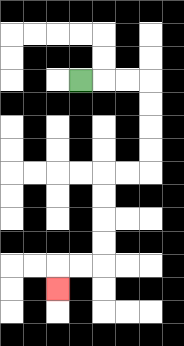{'start': '[3, 3]', 'end': '[2, 12]', 'path_directions': 'R,R,R,D,D,D,D,L,L,D,D,D,D,L,L,D', 'path_coordinates': '[[3, 3], [4, 3], [5, 3], [6, 3], [6, 4], [6, 5], [6, 6], [6, 7], [5, 7], [4, 7], [4, 8], [4, 9], [4, 10], [4, 11], [3, 11], [2, 11], [2, 12]]'}